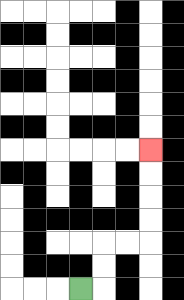{'start': '[3, 12]', 'end': '[6, 6]', 'path_directions': 'R,U,U,R,R,U,U,U,U', 'path_coordinates': '[[3, 12], [4, 12], [4, 11], [4, 10], [5, 10], [6, 10], [6, 9], [6, 8], [6, 7], [6, 6]]'}